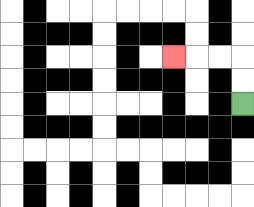{'start': '[10, 4]', 'end': '[7, 2]', 'path_directions': 'U,U,L,L,L', 'path_coordinates': '[[10, 4], [10, 3], [10, 2], [9, 2], [8, 2], [7, 2]]'}